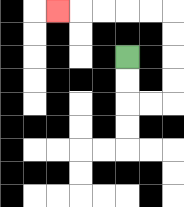{'start': '[5, 2]', 'end': '[2, 0]', 'path_directions': 'D,D,R,R,U,U,U,U,L,L,L,L,L', 'path_coordinates': '[[5, 2], [5, 3], [5, 4], [6, 4], [7, 4], [7, 3], [7, 2], [7, 1], [7, 0], [6, 0], [5, 0], [4, 0], [3, 0], [2, 0]]'}